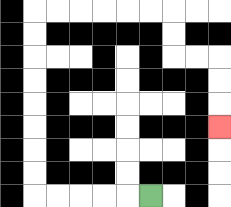{'start': '[6, 8]', 'end': '[9, 5]', 'path_directions': 'L,L,L,L,L,U,U,U,U,U,U,U,U,R,R,R,R,R,R,D,D,R,R,D,D,D', 'path_coordinates': '[[6, 8], [5, 8], [4, 8], [3, 8], [2, 8], [1, 8], [1, 7], [1, 6], [1, 5], [1, 4], [1, 3], [1, 2], [1, 1], [1, 0], [2, 0], [3, 0], [4, 0], [5, 0], [6, 0], [7, 0], [7, 1], [7, 2], [8, 2], [9, 2], [9, 3], [9, 4], [9, 5]]'}